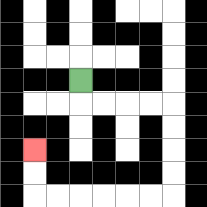{'start': '[3, 3]', 'end': '[1, 6]', 'path_directions': 'D,R,R,R,R,D,D,D,D,L,L,L,L,L,L,U,U', 'path_coordinates': '[[3, 3], [3, 4], [4, 4], [5, 4], [6, 4], [7, 4], [7, 5], [7, 6], [7, 7], [7, 8], [6, 8], [5, 8], [4, 8], [3, 8], [2, 8], [1, 8], [1, 7], [1, 6]]'}